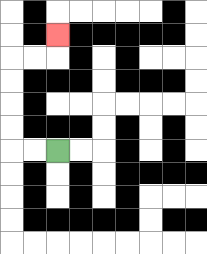{'start': '[2, 6]', 'end': '[2, 1]', 'path_directions': 'L,L,U,U,U,U,R,R,U', 'path_coordinates': '[[2, 6], [1, 6], [0, 6], [0, 5], [0, 4], [0, 3], [0, 2], [1, 2], [2, 2], [2, 1]]'}